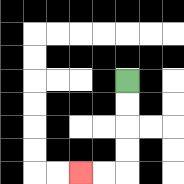{'start': '[5, 3]', 'end': '[3, 7]', 'path_directions': 'D,D,D,D,L,L', 'path_coordinates': '[[5, 3], [5, 4], [5, 5], [5, 6], [5, 7], [4, 7], [3, 7]]'}